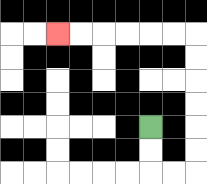{'start': '[6, 5]', 'end': '[2, 1]', 'path_directions': 'D,D,R,R,U,U,U,U,U,U,L,L,L,L,L,L', 'path_coordinates': '[[6, 5], [6, 6], [6, 7], [7, 7], [8, 7], [8, 6], [8, 5], [8, 4], [8, 3], [8, 2], [8, 1], [7, 1], [6, 1], [5, 1], [4, 1], [3, 1], [2, 1]]'}